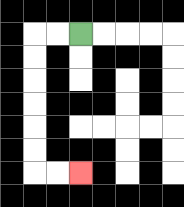{'start': '[3, 1]', 'end': '[3, 7]', 'path_directions': 'L,L,D,D,D,D,D,D,R,R', 'path_coordinates': '[[3, 1], [2, 1], [1, 1], [1, 2], [1, 3], [1, 4], [1, 5], [1, 6], [1, 7], [2, 7], [3, 7]]'}